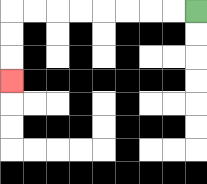{'start': '[8, 0]', 'end': '[0, 3]', 'path_directions': 'L,L,L,L,L,L,L,L,D,D,D', 'path_coordinates': '[[8, 0], [7, 0], [6, 0], [5, 0], [4, 0], [3, 0], [2, 0], [1, 0], [0, 0], [0, 1], [0, 2], [0, 3]]'}